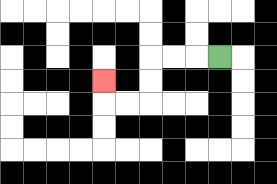{'start': '[9, 2]', 'end': '[4, 3]', 'path_directions': 'L,L,L,D,D,L,L,U', 'path_coordinates': '[[9, 2], [8, 2], [7, 2], [6, 2], [6, 3], [6, 4], [5, 4], [4, 4], [4, 3]]'}